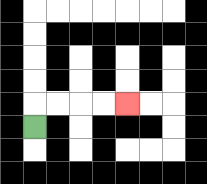{'start': '[1, 5]', 'end': '[5, 4]', 'path_directions': 'U,R,R,R,R', 'path_coordinates': '[[1, 5], [1, 4], [2, 4], [3, 4], [4, 4], [5, 4]]'}